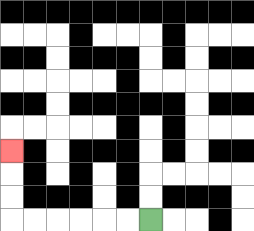{'start': '[6, 9]', 'end': '[0, 6]', 'path_directions': 'L,L,L,L,L,L,U,U,U', 'path_coordinates': '[[6, 9], [5, 9], [4, 9], [3, 9], [2, 9], [1, 9], [0, 9], [0, 8], [0, 7], [0, 6]]'}